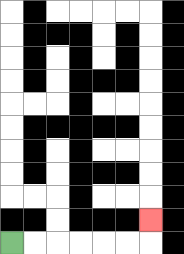{'start': '[0, 10]', 'end': '[6, 9]', 'path_directions': 'R,R,R,R,R,R,U', 'path_coordinates': '[[0, 10], [1, 10], [2, 10], [3, 10], [4, 10], [5, 10], [6, 10], [6, 9]]'}